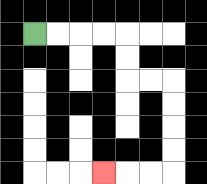{'start': '[1, 1]', 'end': '[4, 7]', 'path_directions': 'R,R,R,R,D,D,R,R,D,D,D,D,L,L,L', 'path_coordinates': '[[1, 1], [2, 1], [3, 1], [4, 1], [5, 1], [5, 2], [5, 3], [6, 3], [7, 3], [7, 4], [7, 5], [7, 6], [7, 7], [6, 7], [5, 7], [4, 7]]'}